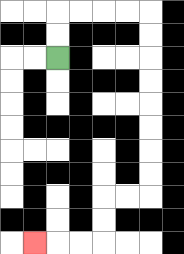{'start': '[2, 2]', 'end': '[1, 10]', 'path_directions': 'U,U,R,R,R,R,D,D,D,D,D,D,D,D,L,L,D,D,L,L,L', 'path_coordinates': '[[2, 2], [2, 1], [2, 0], [3, 0], [4, 0], [5, 0], [6, 0], [6, 1], [6, 2], [6, 3], [6, 4], [6, 5], [6, 6], [6, 7], [6, 8], [5, 8], [4, 8], [4, 9], [4, 10], [3, 10], [2, 10], [1, 10]]'}